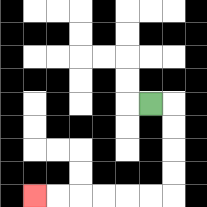{'start': '[6, 4]', 'end': '[1, 8]', 'path_directions': 'R,D,D,D,D,L,L,L,L,L,L', 'path_coordinates': '[[6, 4], [7, 4], [7, 5], [7, 6], [7, 7], [7, 8], [6, 8], [5, 8], [4, 8], [3, 8], [2, 8], [1, 8]]'}